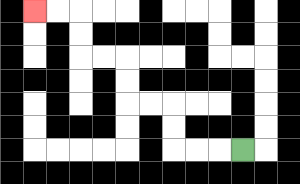{'start': '[10, 6]', 'end': '[1, 0]', 'path_directions': 'L,L,L,U,U,L,L,U,U,L,L,U,U,L,L', 'path_coordinates': '[[10, 6], [9, 6], [8, 6], [7, 6], [7, 5], [7, 4], [6, 4], [5, 4], [5, 3], [5, 2], [4, 2], [3, 2], [3, 1], [3, 0], [2, 0], [1, 0]]'}